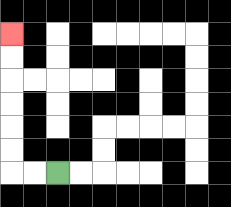{'start': '[2, 7]', 'end': '[0, 1]', 'path_directions': 'L,L,U,U,U,U,U,U', 'path_coordinates': '[[2, 7], [1, 7], [0, 7], [0, 6], [0, 5], [0, 4], [0, 3], [0, 2], [0, 1]]'}